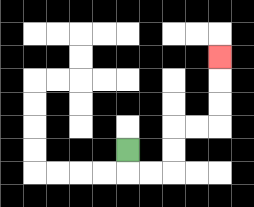{'start': '[5, 6]', 'end': '[9, 2]', 'path_directions': 'D,R,R,U,U,R,R,U,U,U', 'path_coordinates': '[[5, 6], [5, 7], [6, 7], [7, 7], [7, 6], [7, 5], [8, 5], [9, 5], [9, 4], [9, 3], [9, 2]]'}